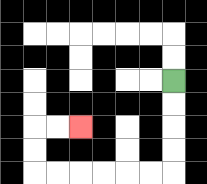{'start': '[7, 3]', 'end': '[3, 5]', 'path_directions': 'D,D,D,D,L,L,L,L,L,L,U,U,R,R', 'path_coordinates': '[[7, 3], [7, 4], [7, 5], [7, 6], [7, 7], [6, 7], [5, 7], [4, 7], [3, 7], [2, 7], [1, 7], [1, 6], [1, 5], [2, 5], [3, 5]]'}